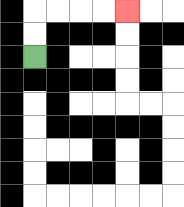{'start': '[1, 2]', 'end': '[5, 0]', 'path_directions': 'U,U,R,R,R,R', 'path_coordinates': '[[1, 2], [1, 1], [1, 0], [2, 0], [3, 0], [4, 0], [5, 0]]'}